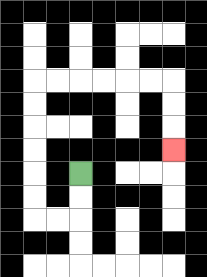{'start': '[3, 7]', 'end': '[7, 6]', 'path_directions': 'D,D,L,L,U,U,U,U,U,U,R,R,R,R,R,R,D,D,D', 'path_coordinates': '[[3, 7], [3, 8], [3, 9], [2, 9], [1, 9], [1, 8], [1, 7], [1, 6], [1, 5], [1, 4], [1, 3], [2, 3], [3, 3], [4, 3], [5, 3], [6, 3], [7, 3], [7, 4], [7, 5], [7, 6]]'}